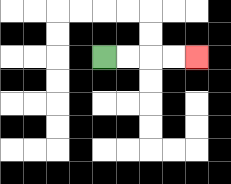{'start': '[4, 2]', 'end': '[8, 2]', 'path_directions': 'R,R,R,R', 'path_coordinates': '[[4, 2], [5, 2], [6, 2], [7, 2], [8, 2]]'}